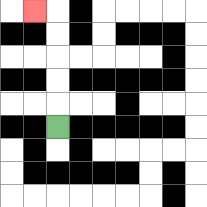{'start': '[2, 5]', 'end': '[1, 0]', 'path_directions': 'U,U,U,U,U,L', 'path_coordinates': '[[2, 5], [2, 4], [2, 3], [2, 2], [2, 1], [2, 0], [1, 0]]'}